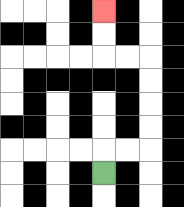{'start': '[4, 7]', 'end': '[4, 0]', 'path_directions': 'U,R,R,U,U,U,U,L,L,U,U', 'path_coordinates': '[[4, 7], [4, 6], [5, 6], [6, 6], [6, 5], [6, 4], [6, 3], [6, 2], [5, 2], [4, 2], [4, 1], [4, 0]]'}